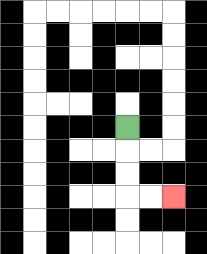{'start': '[5, 5]', 'end': '[7, 8]', 'path_directions': 'D,D,D,R,R', 'path_coordinates': '[[5, 5], [5, 6], [5, 7], [5, 8], [6, 8], [7, 8]]'}